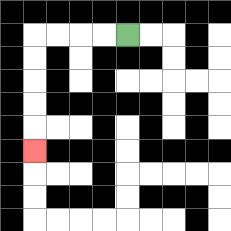{'start': '[5, 1]', 'end': '[1, 6]', 'path_directions': 'L,L,L,L,D,D,D,D,D', 'path_coordinates': '[[5, 1], [4, 1], [3, 1], [2, 1], [1, 1], [1, 2], [1, 3], [1, 4], [1, 5], [1, 6]]'}